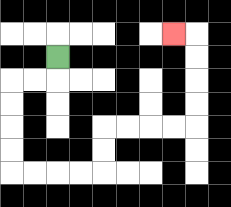{'start': '[2, 2]', 'end': '[7, 1]', 'path_directions': 'D,L,L,D,D,D,D,R,R,R,R,U,U,R,R,R,R,U,U,U,U,L', 'path_coordinates': '[[2, 2], [2, 3], [1, 3], [0, 3], [0, 4], [0, 5], [0, 6], [0, 7], [1, 7], [2, 7], [3, 7], [4, 7], [4, 6], [4, 5], [5, 5], [6, 5], [7, 5], [8, 5], [8, 4], [8, 3], [8, 2], [8, 1], [7, 1]]'}